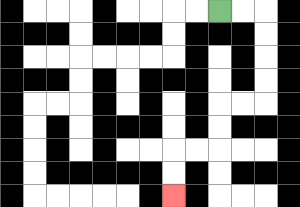{'start': '[9, 0]', 'end': '[7, 8]', 'path_directions': 'R,R,D,D,D,D,L,L,D,D,L,L,D,D', 'path_coordinates': '[[9, 0], [10, 0], [11, 0], [11, 1], [11, 2], [11, 3], [11, 4], [10, 4], [9, 4], [9, 5], [9, 6], [8, 6], [7, 6], [7, 7], [7, 8]]'}